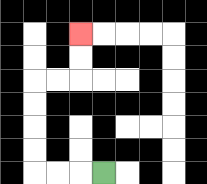{'start': '[4, 7]', 'end': '[3, 1]', 'path_directions': 'L,L,L,U,U,U,U,R,R,U,U', 'path_coordinates': '[[4, 7], [3, 7], [2, 7], [1, 7], [1, 6], [1, 5], [1, 4], [1, 3], [2, 3], [3, 3], [3, 2], [3, 1]]'}